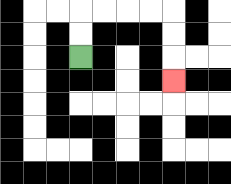{'start': '[3, 2]', 'end': '[7, 3]', 'path_directions': 'U,U,R,R,R,R,D,D,D', 'path_coordinates': '[[3, 2], [3, 1], [3, 0], [4, 0], [5, 0], [6, 0], [7, 0], [7, 1], [7, 2], [7, 3]]'}